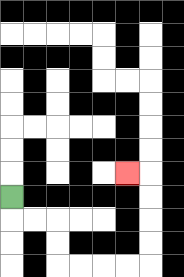{'start': '[0, 8]', 'end': '[5, 7]', 'path_directions': 'D,R,R,D,D,R,R,R,R,U,U,U,U,L', 'path_coordinates': '[[0, 8], [0, 9], [1, 9], [2, 9], [2, 10], [2, 11], [3, 11], [4, 11], [5, 11], [6, 11], [6, 10], [6, 9], [6, 8], [6, 7], [5, 7]]'}